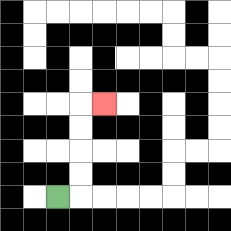{'start': '[2, 8]', 'end': '[4, 4]', 'path_directions': 'R,U,U,U,U,R', 'path_coordinates': '[[2, 8], [3, 8], [3, 7], [3, 6], [3, 5], [3, 4], [4, 4]]'}